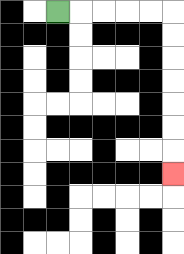{'start': '[2, 0]', 'end': '[7, 7]', 'path_directions': 'R,R,R,R,R,D,D,D,D,D,D,D', 'path_coordinates': '[[2, 0], [3, 0], [4, 0], [5, 0], [6, 0], [7, 0], [7, 1], [7, 2], [7, 3], [7, 4], [7, 5], [7, 6], [7, 7]]'}